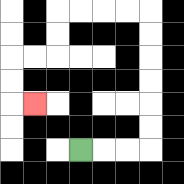{'start': '[3, 6]', 'end': '[1, 4]', 'path_directions': 'R,R,R,U,U,U,U,U,U,L,L,L,L,D,D,L,L,D,D,R', 'path_coordinates': '[[3, 6], [4, 6], [5, 6], [6, 6], [6, 5], [6, 4], [6, 3], [6, 2], [6, 1], [6, 0], [5, 0], [4, 0], [3, 0], [2, 0], [2, 1], [2, 2], [1, 2], [0, 2], [0, 3], [0, 4], [1, 4]]'}